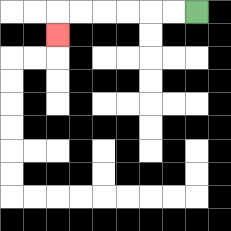{'start': '[8, 0]', 'end': '[2, 1]', 'path_directions': 'L,L,L,L,L,L,D', 'path_coordinates': '[[8, 0], [7, 0], [6, 0], [5, 0], [4, 0], [3, 0], [2, 0], [2, 1]]'}